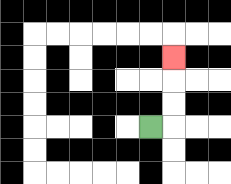{'start': '[6, 5]', 'end': '[7, 2]', 'path_directions': 'R,U,U,U', 'path_coordinates': '[[6, 5], [7, 5], [7, 4], [7, 3], [7, 2]]'}